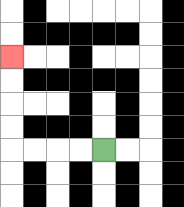{'start': '[4, 6]', 'end': '[0, 2]', 'path_directions': 'L,L,L,L,U,U,U,U', 'path_coordinates': '[[4, 6], [3, 6], [2, 6], [1, 6], [0, 6], [0, 5], [0, 4], [0, 3], [0, 2]]'}